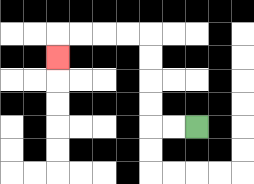{'start': '[8, 5]', 'end': '[2, 2]', 'path_directions': 'L,L,U,U,U,U,L,L,L,L,D', 'path_coordinates': '[[8, 5], [7, 5], [6, 5], [6, 4], [6, 3], [6, 2], [6, 1], [5, 1], [4, 1], [3, 1], [2, 1], [2, 2]]'}